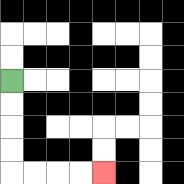{'start': '[0, 3]', 'end': '[4, 7]', 'path_directions': 'D,D,D,D,R,R,R,R', 'path_coordinates': '[[0, 3], [0, 4], [0, 5], [0, 6], [0, 7], [1, 7], [2, 7], [3, 7], [4, 7]]'}